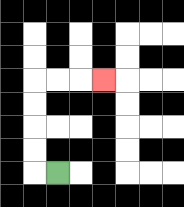{'start': '[2, 7]', 'end': '[4, 3]', 'path_directions': 'L,U,U,U,U,R,R,R', 'path_coordinates': '[[2, 7], [1, 7], [1, 6], [1, 5], [1, 4], [1, 3], [2, 3], [3, 3], [4, 3]]'}